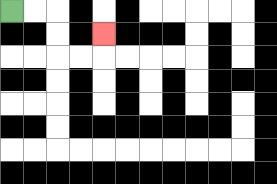{'start': '[0, 0]', 'end': '[4, 1]', 'path_directions': 'R,R,D,D,R,R,U', 'path_coordinates': '[[0, 0], [1, 0], [2, 0], [2, 1], [2, 2], [3, 2], [4, 2], [4, 1]]'}